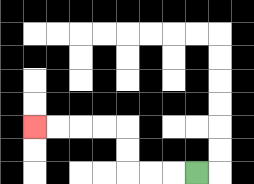{'start': '[8, 7]', 'end': '[1, 5]', 'path_directions': 'L,L,L,U,U,L,L,L,L', 'path_coordinates': '[[8, 7], [7, 7], [6, 7], [5, 7], [5, 6], [5, 5], [4, 5], [3, 5], [2, 5], [1, 5]]'}